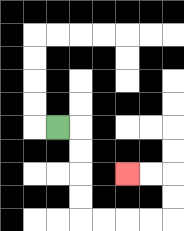{'start': '[2, 5]', 'end': '[5, 7]', 'path_directions': 'R,D,D,D,D,R,R,R,R,U,U,L,L', 'path_coordinates': '[[2, 5], [3, 5], [3, 6], [3, 7], [3, 8], [3, 9], [4, 9], [5, 9], [6, 9], [7, 9], [7, 8], [7, 7], [6, 7], [5, 7]]'}